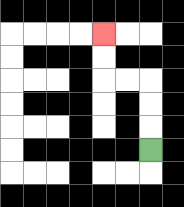{'start': '[6, 6]', 'end': '[4, 1]', 'path_directions': 'U,U,U,L,L,U,U', 'path_coordinates': '[[6, 6], [6, 5], [6, 4], [6, 3], [5, 3], [4, 3], [4, 2], [4, 1]]'}